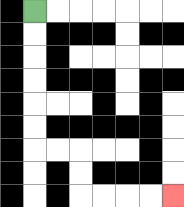{'start': '[1, 0]', 'end': '[7, 8]', 'path_directions': 'D,D,D,D,D,D,R,R,D,D,R,R,R,R', 'path_coordinates': '[[1, 0], [1, 1], [1, 2], [1, 3], [1, 4], [1, 5], [1, 6], [2, 6], [3, 6], [3, 7], [3, 8], [4, 8], [5, 8], [6, 8], [7, 8]]'}